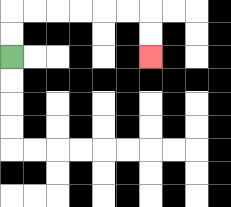{'start': '[0, 2]', 'end': '[6, 2]', 'path_directions': 'U,U,R,R,R,R,R,R,D,D', 'path_coordinates': '[[0, 2], [0, 1], [0, 0], [1, 0], [2, 0], [3, 0], [4, 0], [5, 0], [6, 0], [6, 1], [6, 2]]'}